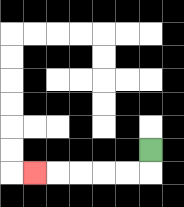{'start': '[6, 6]', 'end': '[1, 7]', 'path_directions': 'D,L,L,L,L,L', 'path_coordinates': '[[6, 6], [6, 7], [5, 7], [4, 7], [3, 7], [2, 7], [1, 7]]'}